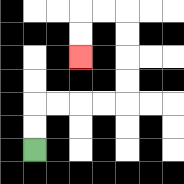{'start': '[1, 6]', 'end': '[3, 2]', 'path_directions': 'U,U,R,R,R,R,U,U,U,U,L,L,D,D', 'path_coordinates': '[[1, 6], [1, 5], [1, 4], [2, 4], [3, 4], [4, 4], [5, 4], [5, 3], [5, 2], [5, 1], [5, 0], [4, 0], [3, 0], [3, 1], [3, 2]]'}